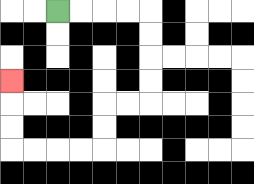{'start': '[2, 0]', 'end': '[0, 3]', 'path_directions': 'R,R,R,R,D,D,D,D,L,L,D,D,L,L,L,L,U,U,U', 'path_coordinates': '[[2, 0], [3, 0], [4, 0], [5, 0], [6, 0], [6, 1], [6, 2], [6, 3], [6, 4], [5, 4], [4, 4], [4, 5], [4, 6], [3, 6], [2, 6], [1, 6], [0, 6], [0, 5], [0, 4], [0, 3]]'}